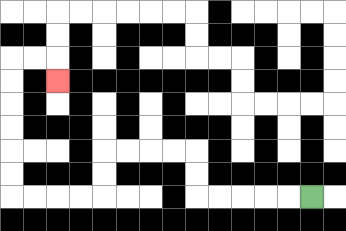{'start': '[13, 8]', 'end': '[2, 3]', 'path_directions': 'L,L,L,L,L,U,U,L,L,L,L,D,D,L,L,L,L,U,U,U,U,U,U,R,R,D', 'path_coordinates': '[[13, 8], [12, 8], [11, 8], [10, 8], [9, 8], [8, 8], [8, 7], [8, 6], [7, 6], [6, 6], [5, 6], [4, 6], [4, 7], [4, 8], [3, 8], [2, 8], [1, 8], [0, 8], [0, 7], [0, 6], [0, 5], [0, 4], [0, 3], [0, 2], [1, 2], [2, 2], [2, 3]]'}